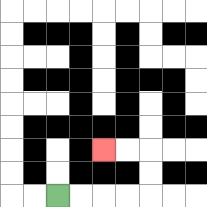{'start': '[2, 8]', 'end': '[4, 6]', 'path_directions': 'R,R,R,R,U,U,L,L', 'path_coordinates': '[[2, 8], [3, 8], [4, 8], [5, 8], [6, 8], [6, 7], [6, 6], [5, 6], [4, 6]]'}